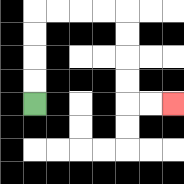{'start': '[1, 4]', 'end': '[7, 4]', 'path_directions': 'U,U,U,U,R,R,R,R,D,D,D,D,R,R', 'path_coordinates': '[[1, 4], [1, 3], [1, 2], [1, 1], [1, 0], [2, 0], [3, 0], [4, 0], [5, 0], [5, 1], [5, 2], [5, 3], [5, 4], [6, 4], [7, 4]]'}